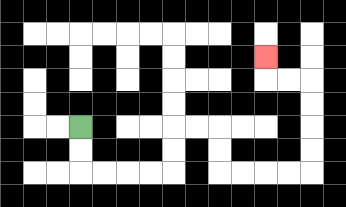{'start': '[3, 5]', 'end': '[11, 2]', 'path_directions': 'D,D,R,R,R,R,U,U,R,R,D,D,R,R,R,R,U,U,U,U,L,L,U', 'path_coordinates': '[[3, 5], [3, 6], [3, 7], [4, 7], [5, 7], [6, 7], [7, 7], [7, 6], [7, 5], [8, 5], [9, 5], [9, 6], [9, 7], [10, 7], [11, 7], [12, 7], [13, 7], [13, 6], [13, 5], [13, 4], [13, 3], [12, 3], [11, 3], [11, 2]]'}